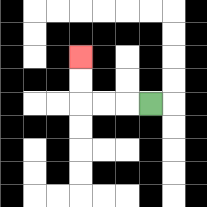{'start': '[6, 4]', 'end': '[3, 2]', 'path_directions': 'L,L,L,U,U', 'path_coordinates': '[[6, 4], [5, 4], [4, 4], [3, 4], [3, 3], [3, 2]]'}